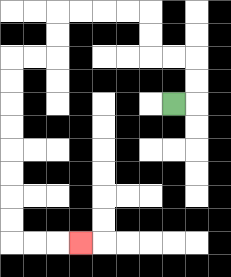{'start': '[7, 4]', 'end': '[3, 10]', 'path_directions': 'R,U,U,L,L,U,U,L,L,L,L,D,D,L,L,D,D,D,D,D,D,D,D,R,R,R', 'path_coordinates': '[[7, 4], [8, 4], [8, 3], [8, 2], [7, 2], [6, 2], [6, 1], [6, 0], [5, 0], [4, 0], [3, 0], [2, 0], [2, 1], [2, 2], [1, 2], [0, 2], [0, 3], [0, 4], [0, 5], [0, 6], [0, 7], [0, 8], [0, 9], [0, 10], [1, 10], [2, 10], [3, 10]]'}